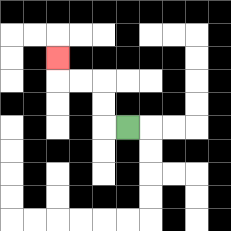{'start': '[5, 5]', 'end': '[2, 2]', 'path_directions': 'L,U,U,L,L,U', 'path_coordinates': '[[5, 5], [4, 5], [4, 4], [4, 3], [3, 3], [2, 3], [2, 2]]'}